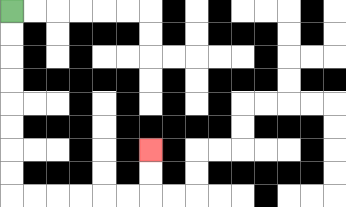{'start': '[0, 0]', 'end': '[6, 6]', 'path_directions': 'D,D,D,D,D,D,D,D,R,R,R,R,R,R,U,U', 'path_coordinates': '[[0, 0], [0, 1], [0, 2], [0, 3], [0, 4], [0, 5], [0, 6], [0, 7], [0, 8], [1, 8], [2, 8], [3, 8], [4, 8], [5, 8], [6, 8], [6, 7], [6, 6]]'}